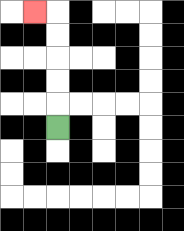{'start': '[2, 5]', 'end': '[1, 0]', 'path_directions': 'U,U,U,U,U,L', 'path_coordinates': '[[2, 5], [2, 4], [2, 3], [2, 2], [2, 1], [2, 0], [1, 0]]'}